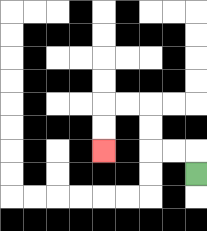{'start': '[8, 7]', 'end': '[4, 6]', 'path_directions': 'U,L,L,U,U,L,L,D,D', 'path_coordinates': '[[8, 7], [8, 6], [7, 6], [6, 6], [6, 5], [6, 4], [5, 4], [4, 4], [4, 5], [4, 6]]'}